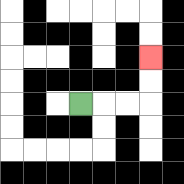{'start': '[3, 4]', 'end': '[6, 2]', 'path_directions': 'R,R,R,U,U', 'path_coordinates': '[[3, 4], [4, 4], [5, 4], [6, 4], [6, 3], [6, 2]]'}